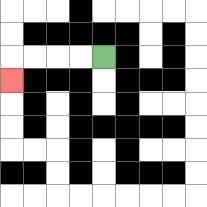{'start': '[4, 2]', 'end': '[0, 3]', 'path_directions': 'L,L,L,L,D', 'path_coordinates': '[[4, 2], [3, 2], [2, 2], [1, 2], [0, 2], [0, 3]]'}